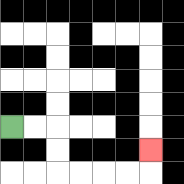{'start': '[0, 5]', 'end': '[6, 6]', 'path_directions': 'R,R,D,D,R,R,R,R,U', 'path_coordinates': '[[0, 5], [1, 5], [2, 5], [2, 6], [2, 7], [3, 7], [4, 7], [5, 7], [6, 7], [6, 6]]'}